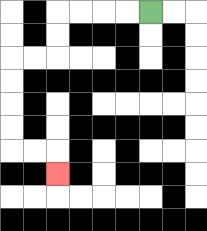{'start': '[6, 0]', 'end': '[2, 7]', 'path_directions': 'L,L,L,L,D,D,L,L,D,D,D,D,R,R,D', 'path_coordinates': '[[6, 0], [5, 0], [4, 0], [3, 0], [2, 0], [2, 1], [2, 2], [1, 2], [0, 2], [0, 3], [0, 4], [0, 5], [0, 6], [1, 6], [2, 6], [2, 7]]'}